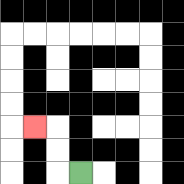{'start': '[3, 7]', 'end': '[1, 5]', 'path_directions': 'L,U,U,L', 'path_coordinates': '[[3, 7], [2, 7], [2, 6], [2, 5], [1, 5]]'}